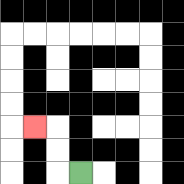{'start': '[3, 7]', 'end': '[1, 5]', 'path_directions': 'L,U,U,L', 'path_coordinates': '[[3, 7], [2, 7], [2, 6], [2, 5], [1, 5]]'}